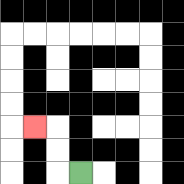{'start': '[3, 7]', 'end': '[1, 5]', 'path_directions': 'L,U,U,L', 'path_coordinates': '[[3, 7], [2, 7], [2, 6], [2, 5], [1, 5]]'}